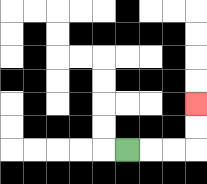{'start': '[5, 6]', 'end': '[8, 4]', 'path_directions': 'R,R,R,U,U', 'path_coordinates': '[[5, 6], [6, 6], [7, 6], [8, 6], [8, 5], [8, 4]]'}